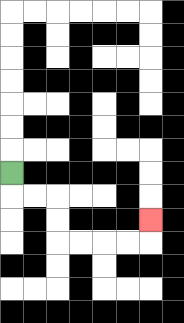{'start': '[0, 7]', 'end': '[6, 9]', 'path_directions': 'D,R,R,D,D,R,R,R,R,U', 'path_coordinates': '[[0, 7], [0, 8], [1, 8], [2, 8], [2, 9], [2, 10], [3, 10], [4, 10], [5, 10], [6, 10], [6, 9]]'}